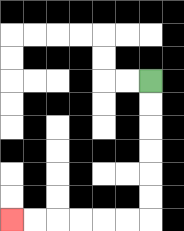{'start': '[6, 3]', 'end': '[0, 9]', 'path_directions': 'D,D,D,D,D,D,L,L,L,L,L,L', 'path_coordinates': '[[6, 3], [6, 4], [6, 5], [6, 6], [6, 7], [6, 8], [6, 9], [5, 9], [4, 9], [3, 9], [2, 9], [1, 9], [0, 9]]'}